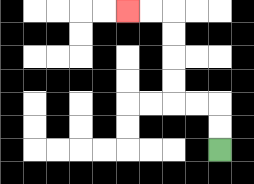{'start': '[9, 6]', 'end': '[5, 0]', 'path_directions': 'U,U,L,L,U,U,U,U,L,L', 'path_coordinates': '[[9, 6], [9, 5], [9, 4], [8, 4], [7, 4], [7, 3], [7, 2], [7, 1], [7, 0], [6, 0], [5, 0]]'}